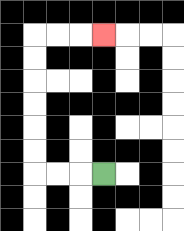{'start': '[4, 7]', 'end': '[4, 1]', 'path_directions': 'L,L,L,U,U,U,U,U,U,R,R,R', 'path_coordinates': '[[4, 7], [3, 7], [2, 7], [1, 7], [1, 6], [1, 5], [1, 4], [1, 3], [1, 2], [1, 1], [2, 1], [3, 1], [4, 1]]'}